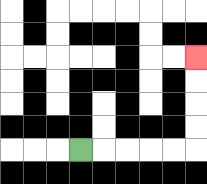{'start': '[3, 6]', 'end': '[8, 2]', 'path_directions': 'R,R,R,R,R,U,U,U,U', 'path_coordinates': '[[3, 6], [4, 6], [5, 6], [6, 6], [7, 6], [8, 6], [8, 5], [8, 4], [8, 3], [8, 2]]'}